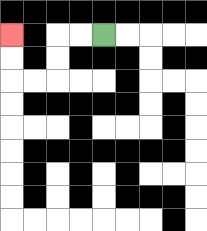{'start': '[4, 1]', 'end': '[0, 1]', 'path_directions': 'L,L,D,D,L,L,U,U', 'path_coordinates': '[[4, 1], [3, 1], [2, 1], [2, 2], [2, 3], [1, 3], [0, 3], [0, 2], [0, 1]]'}